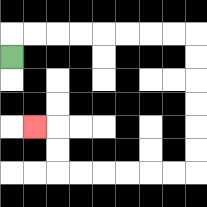{'start': '[0, 2]', 'end': '[1, 5]', 'path_directions': 'U,R,R,R,R,R,R,R,R,D,D,D,D,D,D,L,L,L,L,L,L,U,U,L', 'path_coordinates': '[[0, 2], [0, 1], [1, 1], [2, 1], [3, 1], [4, 1], [5, 1], [6, 1], [7, 1], [8, 1], [8, 2], [8, 3], [8, 4], [8, 5], [8, 6], [8, 7], [7, 7], [6, 7], [5, 7], [4, 7], [3, 7], [2, 7], [2, 6], [2, 5], [1, 5]]'}